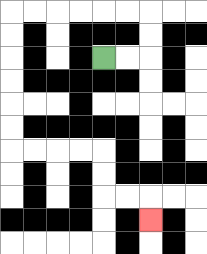{'start': '[4, 2]', 'end': '[6, 9]', 'path_directions': 'R,R,U,U,L,L,L,L,L,L,D,D,D,D,D,D,R,R,R,R,D,D,R,R,D', 'path_coordinates': '[[4, 2], [5, 2], [6, 2], [6, 1], [6, 0], [5, 0], [4, 0], [3, 0], [2, 0], [1, 0], [0, 0], [0, 1], [0, 2], [0, 3], [0, 4], [0, 5], [0, 6], [1, 6], [2, 6], [3, 6], [4, 6], [4, 7], [4, 8], [5, 8], [6, 8], [6, 9]]'}